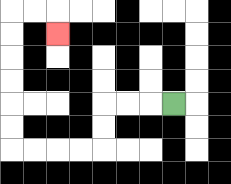{'start': '[7, 4]', 'end': '[2, 1]', 'path_directions': 'L,L,L,D,D,L,L,L,L,U,U,U,U,U,U,R,R,D', 'path_coordinates': '[[7, 4], [6, 4], [5, 4], [4, 4], [4, 5], [4, 6], [3, 6], [2, 6], [1, 6], [0, 6], [0, 5], [0, 4], [0, 3], [0, 2], [0, 1], [0, 0], [1, 0], [2, 0], [2, 1]]'}